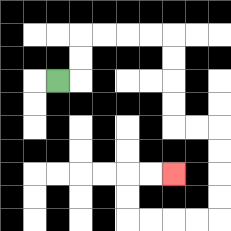{'start': '[2, 3]', 'end': '[7, 7]', 'path_directions': 'R,U,U,R,R,R,R,D,D,D,D,R,R,D,D,D,D,L,L,L,L,U,U,R,R', 'path_coordinates': '[[2, 3], [3, 3], [3, 2], [3, 1], [4, 1], [5, 1], [6, 1], [7, 1], [7, 2], [7, 3], [7, 4], [7, 5], [8, 5], [9, 5], [9, 6], [9, 7], [9, 8], [9, 9], [8, 9], [7, 9], [6, 9], [5, 9], [5, 8], [5, 7], [6, 7], [7, 7]]'}